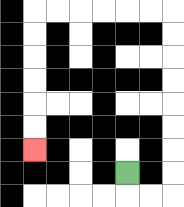{'start': '[5, 7]', 'end': '[1, 6]', 'path_directions': 'D,R,R,U,U,U,U,U,U,U,U,L,L,L,L,L,L,D,D,D,D,D,D', 'path_coordinates': '[[5, 7], [5, 8], [6, 8], [7, 8], [7, 7], [7, 6], [7, 5], [7, 4], [7, 3], [7, 2], [7, 1], [7, 0], [6, 0], [5, 0], [4, 0], [3, 0], [2, 0], [1, 0], [1, 1], [1, 2], [1, 3], [1, 4], [1, 5], [1, 6]]'}